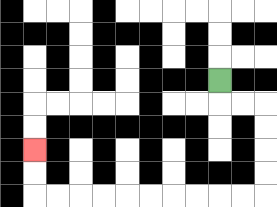{'start': '[9, 3]', 'end': '[1, 6]', 'path_directions': 'D,R,R,D,D,D,D,L,L,L,L,L,L,L,L,L,L,U,U', 'path_coordinates': '[[9, 3], [9, 4], [10, 4], [11, 4], [11, 5], [11, 6], [11, 7], [11, 8], [10, 8], [9, 8], [8, 8], [7, 8], [6, 8], [5, 8], [4, 8], [3, 8], [2, 8], [1, 8], [1, 7], [1, 6]]'}